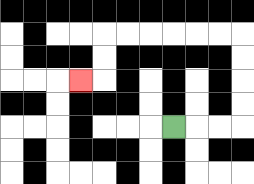{'start': '[7, 5]', 'end': '[3, 3]', 'path_directions': 'R,R,R,U,U,U,U,L,L,L,L,L,L,D,D,L', 'path_coordinates': '[[7, 5], [8, 5], [9, 5], [10, 5], [10, 4], [10, 3], [10, 2], [10, 1], [9, 1], [8, 1], [7, 1], [6, 1], [5, 1], [4, 1], [4, 2], [4, 3], [3, 3]]'}